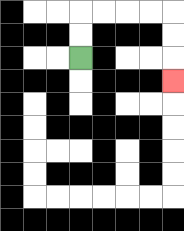{'start': '[3, 2]', 'end': '[7, 3]', 'path_directions': 'U,U,R,R,R,R,D,D,D', 'path_coordinates': '[[3, 2], [3, 1], [3, 0], [4, 0], [5, 0], [6, 0], [7, 0], [7, 1], [7, 2], [7, 3]]'}